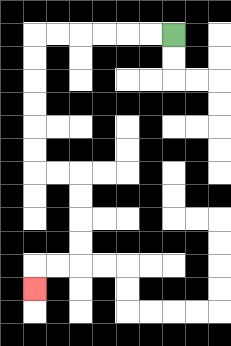{'start': '[7, 1]', 'end': '[1, 12]', 'path_directions': 'L,L,L,L,L,L,D,D,D,D,D,D,R,R,D,D,D,D,L,L,D', 'path_coordinates': '[[7, 1], [6, 1], [5, 1], [4, 1], [3, 1], [2, 1], [1, 1], [1, 2], [1, 3], [1, 4], [1, 5], [1, 6], [1, 7], [2, 7], [3, 7], [3, 8], [3, 9], [3, 10], [3, 11], [2, 11], [1, 11], [1, 12]]'}